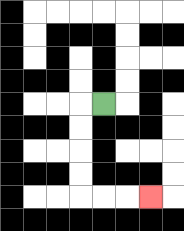{'start': '[4, 4]', 'end': '[6, 8]', 'path_directions': 'L,D,D,D,D,R,R,R', 'path_coordinates': '[[4, 4], [3, 4], [3, 5], [3, 6], [3, 7], [3, 8], [4, 8], [5, 8], [6, 8]]'}